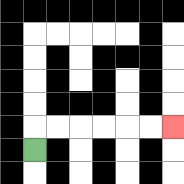{'start': '[1, 6]', 'end': '[7, 5]', 'path_directions': 'U,R,R,R,R,R,R', 'path_coordinates': '[[1, 6], [1, 5], [2, 5], [3, 5], [4, 5], [5, 5], [6, 5], [7, 5]]'}